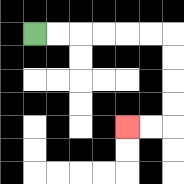{'start': '[1, 1]', 'end': '[5, 5]', 'path_directions': 'R,R,R,R,R,R,D,D,D,D,L,L', 'path_coordinates': '[[1, 1], [2, 1], [3, 1], [4, 1], [5, 1], [6, 1], [7, 1], [7, 2], [7, 3], [7, 4], [7, 5], [6, 5], [5, 5]]'}